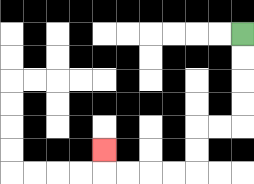{'start': '[10, 1]', 'end': '[4, 6]', 'path_directions': 'D,D,D,D,L,L,D,D,L,L,L,L,U', 'path_coordinates': '[[10, 1], [10, 2], [10, 3], [10, 4], [10, 5], [9, 5], [8, 5], [8, 6], [8, 7], [7, 7], [6, 7], [5, 7], [4, 7], [4, 6]]'}